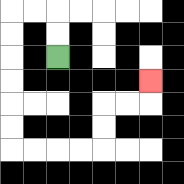{'start': '[2, 2]', 'end': '[6, 3]', 'path_directions': 'U,U,L,L,D,D,D,D,D,D,R,R,R,R,U,U,R,R,U', 'path_coordinates': '[[2, 2], [2, 1], [2, 0], [1, 0], [0, 0], [0, 1], [0, 2], [0, 3], [0, 4], [0, 5], [0, 6], [1, 6], [2, 6], [3, 6], [4, 6], [4, 5], [4, 4], [5, 4], [6, 4], [6, 3]]'}